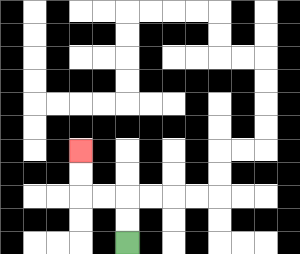{'start': '[5, 10]', 'end': '[3, 6]', 'path_directions': 'U,U,L,L,U,U', 'path_coordinates': '[[5, 10], [5, 9], [5, 8], [4, 8], [3, 8], [3, 7], [3, 6]]'}